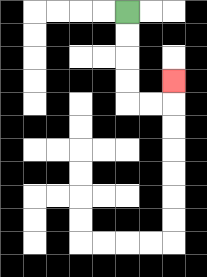{'start': '[5, 0]', 'end': '[7, 3]', 'path_directions': 'D,D,D,D,R,R,U', 'path_coordinates': '[[5, 0], [5, 1], [5, 2], [5, 3], [5, 4], [6, 4], [7, 4], [7, 3]]'}